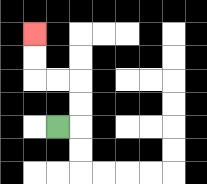{'start': '[2, 5]', 'end': '[1, 1]', 'path_directions': 'R,U,U,L,L,U,U', 'path_coordinates': '[[2, 5], [3, 5], [3, 4], [3, 3], [2, 3], [1, 3], [1, 2], [1, 1]]'}